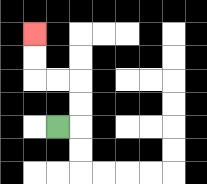{'start': '[2, 5]', 'end': '[1, 1]', 'path_directions': 'R,U,U,L,L,U,U', 'path_coordinates': '[[2, 5], [3, 5], [3, 4], [3, 3], [2, 3], [1, 3], [1, 2], [1, 1]]'}